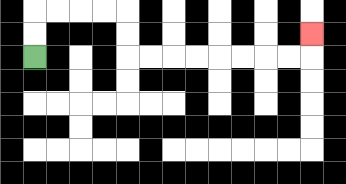{'start': '[1, 2]', 'end': '[13, 1]', 'path_directions': 'U,U,R,R,R,R,D,D,R,R,R,R,R,R,R,R,U', 'path_coordinates': '[[1, 2], [1, 1], [1, 0], [2, 0], [3, 0], [4, 0], [5, 0], [5, 1], [5, 2], [6, 2], [7, 2], [8, 2], [9, 2], [10, 2], [11, 2], [12, 2], [13, 2], [13, 1]]'}